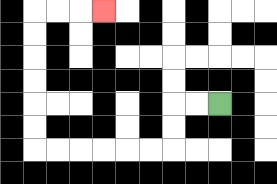{'start': '[9, 4]', 'end': '[4, 0]', 'path_directions': 'L,L,D,D,L,L,L,L,L,L,U,U,U,U,U,U,R,R,R', 'path_coordinates': '[[9, 4], [8, 4], [7, 4], [7, 5], [7, 6], [6, 6], [5, 6], [4, 6], [3, 6], [2, 6], [1, 6], [1, 5], [1, 4], [1, 3], [1, 2], [1, 1], [1, 0], [2, 0], [3, 0], [4, 0]]'}